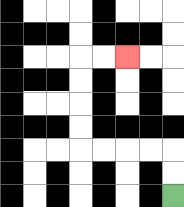{'start': '[7, 8]', 'end': '[5, 2]', 'path_directions': 'U,U,L,L,L,L,U,U,U,U,R,R', 'path_coordinates': '[[7, 8], [7, 7], [7, 6], [6, 6], [5, 6], [4, 6], [3, 6], [3, 5], [3, 4], [3, 3], [3, 2], [4, 2], [5, 2]]'}